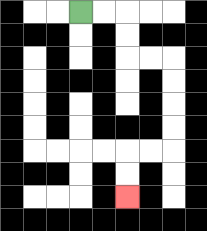{'start': '[3, 0]', 'end': '[5, 8]', 'path_directions': 'R,R,D,D,R,R,D,D,D,D,L,L,D,D', 'path_coordinates': '[[3, 0], [4, 0], [5, 0], [5, 1], [5, 2], [6, 2], [7, 2], [7, 3], [7, 4], [7, 5], [7, 6], [6, 6], [5, 6], [5, 7], [5, 8]]'}